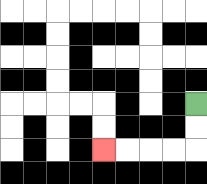{'start': '[8, 4]', 'end': '[4, 6]', 'path_directions': 'D,D,L,L,L,L', 'path_coordinates': '[[8, 4], [8, 5], [8, 6], [7, 6], [6, 6], [5, 6], [4, 6]]'}